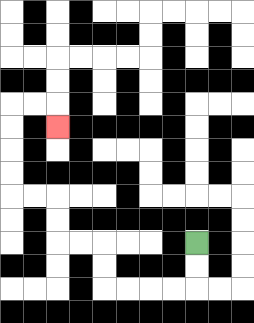{'start': '[8, 10]', 'end': '[2, 5]', 'path_directions': 'D,D,L,L,L,L,U,U,L,L,U,U,L,L,U,U,U,U,R,R,D', 'path_coordinates': '[[8, 10], [8, 11], [8, 12], [7, 12], [6, 12], [5, 12], [4, 12], [4, 11], [4, 10], [3, 10], [2, 10], [2, 9], [2, 8], [1, 8], [0, 8], [0, 7], [0, 6], [0, 5], [0, 4], [1, 4], [2, 4], [2, 5]]'}